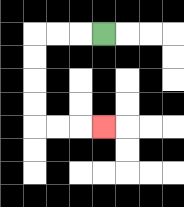{'start': '[4, 1]', 'end': '[4, 5]', 'path_directions': 'L,L,L,D,D,D,D,R,R,R', 'path_coordinates': '[[4, 1], [3, 1], [2, 1], [1, 1], [1, 2], [1, 3], [1, 4], [1, 5], [2, 5], [3, 5], [4, 5]]'}